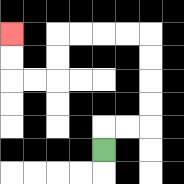{'start': '[4, 6]', 'end': '[0, 1]', 'path_directions': 'U,R,R,U,U,U,U,L,L,L,L,D,D,L,L,U,U', 'path_coordinates': '[[4, 6], [4, 5], [5, 5], [6, 5], [6, 4], [6, 3], [6, 2], [6, 1], [5, 1], [4, 1], [3, 1], [2, 1], [2, 2], [2, 3], [1, 3], [0, 3], [0, 2], [0, 1]]'}